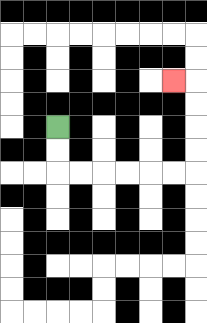{'start': '[2, 5]', 'end': '[7, 3]', 'path_directions': 'D,D,R,R,R,R,R,R,U,U,U,U,L', 'path_coordinates': '[[2, 5], [2, 6], [2, 7], [3, 7], [4, 7], [5, 7], [6, 7], [7, 7], [8, 7], [8, 6], [8, 5], [8, 4], [8, 3], [7, 3]]'}